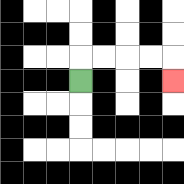{'start': '[3, 3]', 'end': '[7, 3]', 'path_directions': 'U,R,R,R,R,D', 'path_coordinates': '[[3, 3], [3, 2], [4, 2], [5, 2], [6, 2], [7, 2], [7, 3]]'}